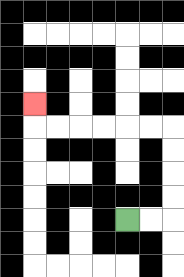{'start': '[5, 9]', 'end': '[1, 4]', 'path_directions': 'R,R,U,U,U,U,L,L,L,L,L,L,U', 'path_coordinates': '[[5, 9], [6, 9], [7, 9], [7, 8], [7, 7], [7, 6], [7, 5], [6, 5], [5, 5], [4, 5], [3, 5], [2, 5], [1, 5], [1, 4]]'}